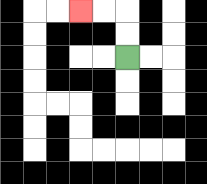{'start': '[5, 2]', 'end': '[3, 0]', 'path_directions': 'U,U,L,L', 'path_coordinates': '[[5, 2], [5, 1], [5, 0], [4, 0], [3, 0]]'}